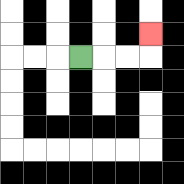{'start': '[3, 2]', 'end': '[6, 1]', 'path_directions': 'R,R,R,U', 'path_coordinates': '[[3, 2], [4, 2], [5, 2], [6, 2], [6, 1]]'}